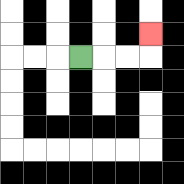{'start': '[3, 2]', 'end': '[6, 1]', 'path_directions': 'R,R,R,U', 'path_coordinates': '[[3, 2], [4, 2], [5, 2], [6, 2], [6, 1]]'}